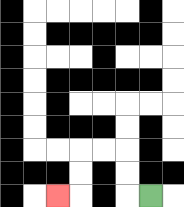{'start': '[6, 8]', 'end': '[2, 8]', 'path_directions': 'L,U,U,L,L,D,D,L', 'path_coordinates': '[[6, 8], [5, 8], [5, 7], [5, 6], [4, 6], [3, 6], [3, 7], [3, 8], [2, 8]]'}